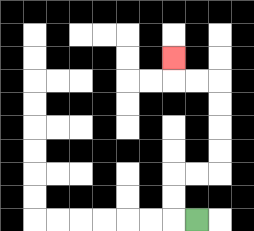{'start': '[8, 9]', 'end': '[7, 2]', 'path_directions': 'L,U,U,R,R,U,U,U,U,L,L,U', 'path_coordinates': '[[8, 9], [7, 9], [7, 8], [7, 7], [8, 7], [9, 7], [9, 6], [9, 5], [9, 4], [9, 3], [8, 3], [7, 3], [7, 2]]'}